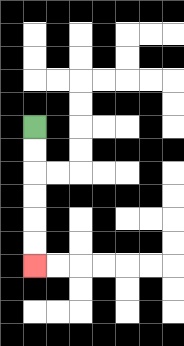{'start': '[1, 5]', 'end': '[1, 11]', 'path_directions': 'D,D,D,D,D,D', 'path_coordinates': '[[1, 5], [1, 6], [1, 7], [1, 8], [1, 9], [1, 10], [1, 11]]'}